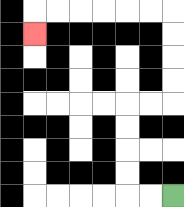{'start': '[7, 8]', 'end': '[1, 1]', 'path_directions': 'L,L,U,U,U,U,R,R,U,U,U,U,L,L,L,L,L,L,D', 'path_coordinates': '[[7, 8], [6, 8], [5, 8], [5, 7], [5, 6], [5, 5], [5, 4], [6, 4], [7, 4], [7, 3], [7, 2], [7, 1], [7, 0], [6, 0], [5, 0], [4, 0], [3, 0], [2, 0], [1, 0], [1, 1]]'}